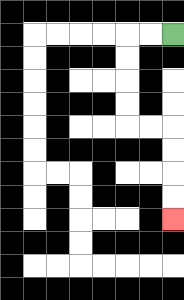{'start': '[7, 1]', 'end': '[7, 9]', 'path_directions': 'L,L,D,D,D,D,R,R,D,D,D,D', 'path_coordinates': '[[7, 1], [6, 1], [5, 1], [5, 2], [5, 3], [5, 4], [5, 5], [6, 5], [7, 5], [7, 6], [7, 7], [7, 8], [7, 9]]'}